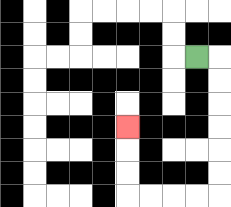{'start': '[8, 2]', 'end': '[5, 5]', 'path_directions': 'R,D,D,D,D,D,D,L,L,L,L,U,U,U', 'path_coordinates': '[[8, 2], [9, 2], [9, 3], [9, 4], [9, 5], [9, 6], [9, 7], [9, 8], [8, 8], [7, 8], [6, 8], [5, 8], [5, 7], [5, 6], [5, 5]]'}